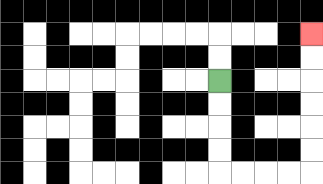{'start': '[9, 3]', 'end': '[13, 1]', 'path_directions': 'D,D,D,D,R,R,R,R,U,U,U,U,U,U', 'path_coordinates': '[[9, 3], [9, 4], [9, 5], [9, 6], [9, 7], [10, 7], [11, 7], [12, 7], [13, 7], [13, 6], [13, 5], [13, 4], [13, 3], [13, 2], [13, 1]]'}